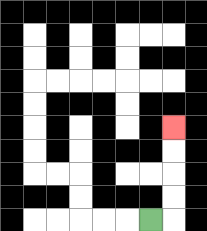{'start': '[6, 9]', 'end': '[7, 5]', 'path_directions': 'R,U,U,U,U', 'path_coordinates': '[[6, 9], [7, 9], [7, 8], [7, 7], [7, 6], [7, 5]]'}